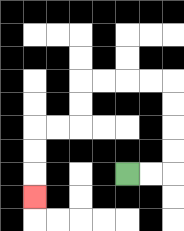{'start': '[5, 7]', 'end': '[1, 8]', 'path_directions': 'R,R,U,U,U,U,L,L,L,L,D,D,L,L,D,D,D', 'path_coordinates': '[[5, 7], [6, 7], [7, 7], [7, 6], [7, 5], [7, 4], [7, 3], [6, 3], [5, 3], [4, 3], [3, 3], [3, 4], [3, 5], [2, 5], [1, 5], [1, 6], [1, 7], [1, 8]]'}